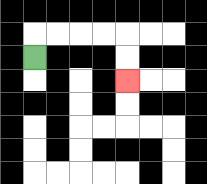{'start': '[1, 2]', 'end': '[5, 3]', 'path_directions': 'U,R,R,R,R,D,D', 'path_coordinates': '[[1, 2], [1, 1], [2, 1], [3, 1], [4, 1], [5, 1], [5, 2], [5, 3]]'}